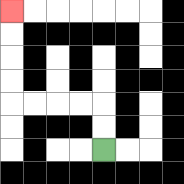{'start': '[4, 6]', 'end': '[0, 0]', 'path_directions': 'U,U,L,L,L,L,U,U,U,U', 'path_coordinates': '[[4, 6], [4, 5], [4, 4], [3, 4], [2, 4], [1, 4], [0, 4], [0, 3], [0, 2], [0, 1], [0, 0]]'}